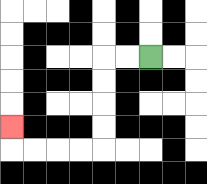{'start': '[6, 2]', 'end': '[0, 5]', 'path_directions': 'L,L,D,D,D,D,L,L,L,L,U', 'path_coordinates': '[[6, 2], [5, 2], [4, 2], [4, 3], [4, 4], [4, 5], [4, 6], [3, 6], [2, 6], [1, 6], [0, 6], [0, 5]]'}